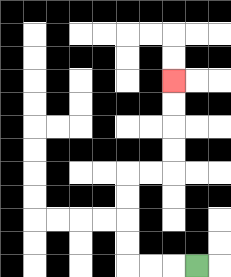{'start': '[8, 11]', 'end': '[7, 3]', 'path_directions': 'L,L,L,U,U,U,U,R,R,U,U,U,U', 'path_coordinates': '[[8, 11], [7, 11], [6, 11], [5, 11], [5, 10], [5, 9], [5, 8], [5, 7], [6, 7], [7, 7], [7, 6], [7, 5], [7, 4], [7, 3]]'}